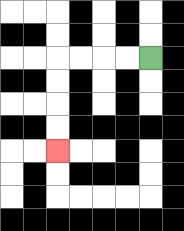{'start': '[6, 2]', 'end': '[2, 6]', 'path_directions': 'L,L,L,L,D,D,D,D', 'path_coordinates': '[[6, 2], [5, 2], [4, 2], [3, 2], [2, 2], [2, 3], [2, 4], [2, 5], [2, 6]]'}